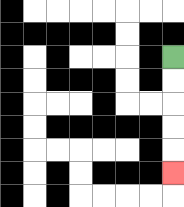{'start': '[7, 2]', 'end': '[7, 7]', 'path_directions': 'D,D,D,D,D', 'path_coordinates': '[[7, 2], [7, 3], [7, 4], [7, 5], [7, 6], [7, 7]]'}